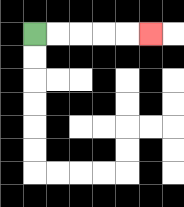{'start': '[1, 1]', 'end': '[6, 1]', 'path_directions': 'R,R,R,R,R', 'path_coordinates': '[[1, 1], [2, 1], [3, 1], [4, 1], [5, 1], [6, 1]]'}